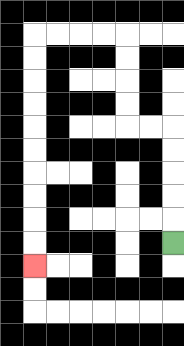{'start': '[7, 10]', 'end': '[1, 11]', 'path_directions': 'U,U,U,U,U,L,L,U,U,U,U,L,L,L,L,D,D,D,D,D,D,D,D,D,D', 'path_coordinates': '[[7, 10], [7, 9], [7, 8], [7, 7], [7, 6], [7, 5], [6, 5], [5, 5], [5, 4], [5, 3], [5, 2], [5, 1], [4, 1], [3, 1], [2, 1], [1, 1], [1, 2], [1, 3], [1, 4], [1, 5], [1, 6], [1, 7], [1, 8], [1, 9], [1, 10], [1, 11]]'}